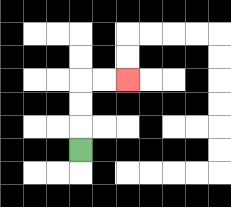{'start': '[3, 6]', 'end': '[5, 3]', 'path_directions': 'U,U,U,R,R', 'path_coordinates': '[[3, 6], [3, 5], [3, 4], [3, 3], [4, 3], [5, 3]]'}